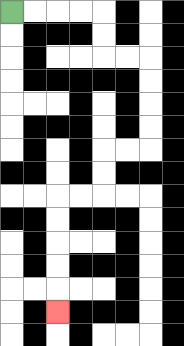{'start': '[0, 0]', 'end': '[2, 13]', 'path_directions': 'R,R,R,R,D,D,R,R,D,D,D,D,L,L,D,D,L,L,D,D,D,D,D', 'path_coordinates': '[[0, 0], [1, 0], [2, 0], [3, 0], [4, 0], [4, 1], [4, 2], [5, 2], [6, 2], [6, 3], [6, 4], [6, 5], [6, 6], [5, 6], [4, 6], [4, 7], [4, 8], [3, 8], [2, 8], [2, 9], [2, 10], [2, 11], [2, 12], [2, 13]]'}